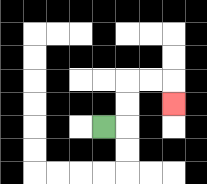{'start': '[4, 5]', 'end': '[7, 4]', 'path_directions': 'R,U,U,R,R,D', 'path_coordinates': '[[4, 5], [5, 5], [5, 4], [5, 3], [6, 3], [7, 3], [7, 4]]'}